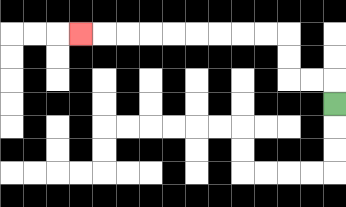{'start': '[14, 4]', 'end': '[3, 1]', 'path_directions': 'U,L,L,U,U,L,L,L,L,L,L,L,L,L', 'path_coordinates': '[[14, 4], [14, 3], [13, 3], [12, 3], [12, 2], [12, 1], [11, 1], [10, 1], [9, 1], [8, 1], [7, 1], [6, 1], [5, 1], [4, 1], [3, 1]]'}